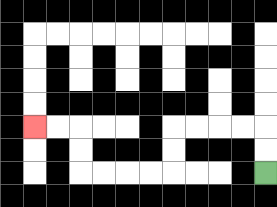{'start': '[11, 7]', 'end': '[1, 5]', 'path_directions': 'U,U,L,L,L,L,D,D,L,L,L,L,U,U,L,L', 'path_coordinates': '[[11, 7], [11, 6], [11, 5], [10, 5], [9, 5], [8, 5], [7, 5], [7, 6], [7, 7], [6, 7], [5, 7], [4, 7], [3, 7], [3, 6], [3, 5], [2, 5], [1, 5]]'}